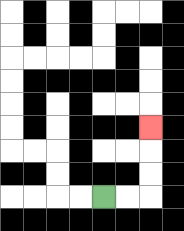{'start': '[4, 8]', 'end': '[6, 5]', 'path_directions': 'R,R,U,U,U', 'path_coordinates': '[[4, 8], [5, 8], [6, 8], [6, 7], [6, 6], [6, 5]]'}